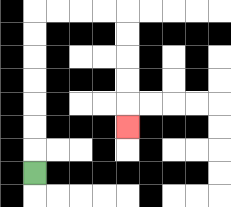{'start': '[1, 7]', 'end': '[5, 5]', 'path_directions': 'U,U,U,U,U,U,U,R,R,R,R,D,D,D,D,D', 'path_coordinates': '[[1, 7], [1, 6], [1, 5], [1, 4], [1, 3], [1, 2], [1, 1], [1, 0], [2, 0], [3, 0], [4, 0], [5, 0], [5, 1], [5, 2], [5, 3], [5, 4], [5, 5]]'}